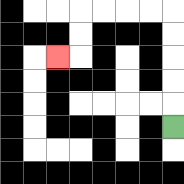{'start': '[7, 5]', 'end': '[2, 2]', 'path_directions': 'U,U,U,U,U,L,L,L,L,D,D,L', 'path_coordinates': '[[7, 5], [7, 4], [7, 3], [7, 2], [7, 1], [7, 0], [6, 0], [5, 0], [4, 0], [3, 0], [3, 1], [3, 2], [2, 2]]'}